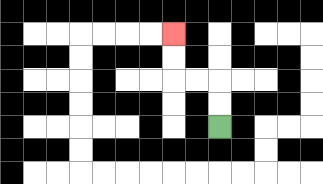{'start': '[9, 5]', 'end': '[7, 1]', 'path_directions': 'U,U,L,L,U,U', 'path_coordinates': '[[9, 5], [9, 4], [9, 3], [8, 3], [7, 3], [7, 2], [7, 1]]'}